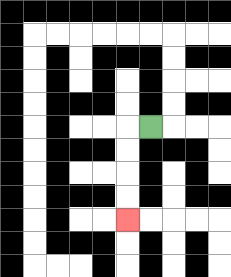{'start': '[6, 5]', 'end': '[5, 9]', 'path_directions': 'L,D,D,D,D', 'path_coordinates': '[[6, 5], [5, 5], [5, 6], [5, 7], [5, 8], [5, 9]]'}